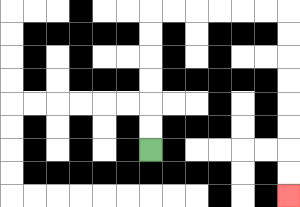{'start': '[6, 6]', 'end': '[12, 8]', 'path_directions': 'U,U,U,U,U,U,R,R,R,R,R,R,D,D,D,D,D,D,D,D', 'path_coordinates': '[[6, 6], [6, 5], [6, 4], [6, 3], [6, 2], [6, 1], [6, 0], [7, 0], [8, 0], [9, 0], [10, 0], [11, 0], [12, 0], [12, 1], [12, 2], [12, 3], [12, 4], [12, 5], [12, 6], [12, 7], [12, 8]]'}